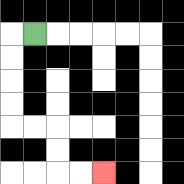{'start': '[1, 1]', 'end': '[4, 7]', 'path_directions': 'L,D,D,D,D,R,R,D,D,R,R', 'path_coordinates': '[[1, 1], [0, 1], [0, 2], [0, 3], [0, 4], [0, 5], [1, 5], [2, 5], [2, 6], [2, 7], [3, 7], [4, 7]]'}